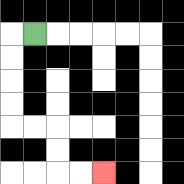{'start': '[1, 1]', 'end': '[4, 7]', 'path_directions': 'L,D,D,D,D,R,R,D,D,R,R', 'path_coordinates': '[[1, 1], [0, 1], [0, 2], [0, 3], [0, 4], [0, 5], [1, 5], [2, 5], [2, 6], [2, 7], [3, 7], [4, 7]]'}